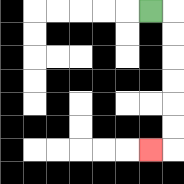{'start': '[6, 0]', 'end': '[6, 6]', 'path_directions': 'R,D,D,D,D,D,D,L', 'path_coordinates': '[[6, 0], [7, 0], [7, 1], [7, 2], [7, 3], [7, 4], [7, 5], [7, 6], [6, 6]]'}